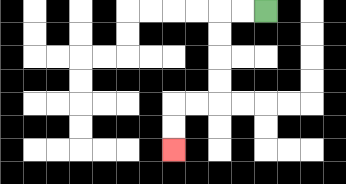{'start': '[11, 0]', 'end': '[7, 6]', 'path_directions': 'L,L,D,D,D,D,L,L,D,D', 'path_coordinates': '[[11, 0], [10, 0], [9, 0], [9, 1], [9, 2], [9, 3], [9, 4], [8, 4], [7, 4], [7, 5], [7, 6]]'}